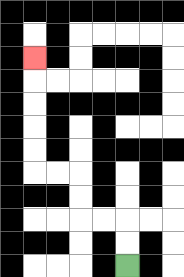{'start': '[5, 11]', 'end': '[1, 2]', 'path_directions': 'U,U,L,L,U,U,L,L,U,U,U,U,U', 'path_coordinates': '[[5, 11], [5, 10], [5, 9], [4, 9], [3, 9], [3, 8], [3, 7], [2, 7], [1, 7], [1, 6], [1, 5], [1, 4], [1, 3], [1, 2]]'}